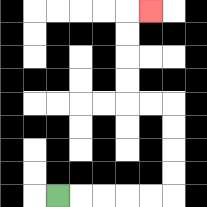{'start': '[2, 8]', 'end': '[6, 0]', 'path_directions': 'R,R,R,R,R,U,U,U,U,L,L,U,U,U,U,R', 'path_coordinates': '[[2, 8], [3, 8], [4, 8], [5, 8], [6, 8], [7, 8], [7, 7], [7, 6], [7, 5], [7, 4], [6, 4], [5, 4], [5, 3], [5, 2], [5, 1], [5, 0], [6, 0]]'}